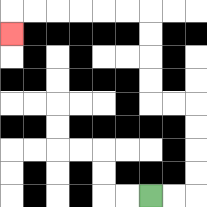{'start': '[6, 8]', 'end': '[0, 1]', 'path_directions': 'R,R,U,U,U,U,L,L,U,U,U,U,L,L,L,L,L,L,D', 'path_coordinates': '[[6, 8], [7, 8], [8, 8], [8, 7], [8, 6], [8, 5], [8, 4], [7, 4], [6, 4], [6, 3], [6, 2], [6, 1], [6, 0], [5, 0], [4, 0], [3, 0], [2, 0], [1, 0], [0, 0], [0, 1]]'}